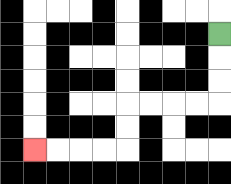{'start': '[9, 1]', 'end': '[1, 6]', 'path_directions': 'D,D,D,L,L,L,L,D,D,L,L,L,L', 'path_coordinates': '[[9, 1], [9, 2], [9, 3], [9, 4], [8, 4], [7, 4], [6, 4], [5, 4], [5, 5], [5, 6], [4, 6], [3, 6], [2, 6], [1, 6]]'}